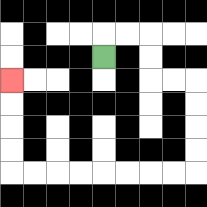{'start': '[4, 2]', 'end': '[0, 3]', 'path_directions': 'U,R,R,D,D,R,R,D,D,D,D,L,L,L,L,L,L,L,L,U,U,U,U', 'path_coordinates': '[[4, 2], [4, 1], [5, 1], [6, 1], [6, 2], [6, 3], [7, 3], [8, 3], [8, 4], [8, 5], [8, 6], [8, 7], [7, 7], [6, 7], [5, 7], [4, 7], [3, 7], [2, 7], [1, 7], [0, 7], [0, 6], [0, 5], [0, 4], [0, 3]]'}